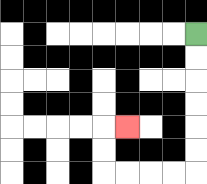{'start': '[8, 1]', 'end': '[5, 5]', 'path_directions': 'D,D,D,D,D,D,L,L,L,L,U,U,R', 'path_coordinates': '[[8, 1], [8, 2], [8, 3], [8, 4], [8, 5], [8, 6], [8, 7], [7, 7], [6, 7], [5, 7], [4, 7], [4, 6], [4, 5], [5, 5]]'}